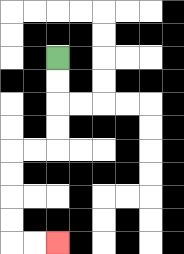{'start': '[2, 2]', 'end': '[2, 10]', 'path_directions': 'D,D,D,D,L,L,D,D,D,D,R,R', 'path_coordinates': '[[2, 2], [2, 3], [2, 4], [2, 5], [2, 6], [1, 6], [0, 6], [0, 7], [0, 8], [0, 9], [0, 10], [1, 10], [2, 10]]'}